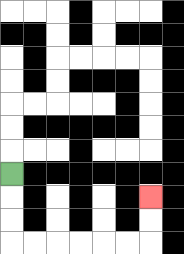{'start': '[0, 7]', 'end': '[6, 8]', 'path_directions': 'D,D,D,R,R,R,R,R,R,U,U', 'path_coordinates': '[[0, 7], [0, 8], [0, 9], [0, 10], [1, 10], [2, 10], [3, 10], [4, 10], [5, 10], [6, 10], [6, 9], [6, 8]]'}